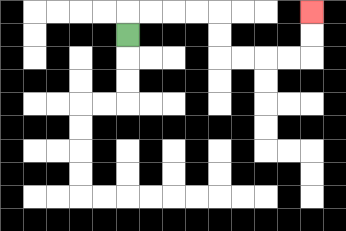{'start': '[5, 1]', 'end': '[13, 0]', 'path_directions': 'U,R,R,R,R,D,D,R,R,R,R,U,U', 'path_coordinates': '[[5, 1], [5, 0], [6, 0], [7, 0], [8, 0], [9, 0], [9, 1], [9, 2], [10, 2], [11, 2], [12, 2], [13, 2], [13, 1], [13, 0]]'}